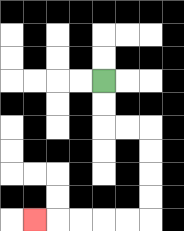{'start': '[4, 3]', 'end': '[1, 9]', 'path_directions': 'D,D,R,R,D,D,D,D,L,L,L,L,L', 'path_coordinates': '[[4, 3], [4, 4], [4, 5], [5, 5], [6, 5], [6, 6], [6, 7], [6, 8], [6, 9], [5, 9], [4, 9], [3, 9], [2, 9], [1, 9]]'}